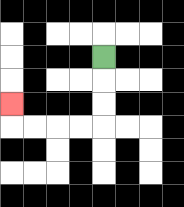{'start': '[4, 2]', 'end': '[0, 4]', 'path_directions': 'D,D,D,L,L,L,L,U', 'path_coordinates': '[[4, 2], [4, 3], [4, 4], [4, 5], [3, 5], [2, 5], [1, 5], [0, 5], [0, 4]]'}